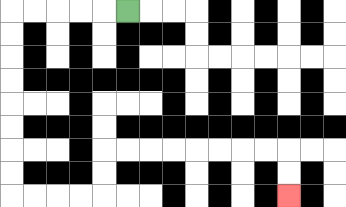{'start': '[5, 0]', 'end': '[12, 8]', 'path_directions': 'L,L,L,L,L,D,D,D,D,D,D,D,D,R,R,R,R,U,U,R,R,R,R,R,R,R,R,D,D', 'path_coordinates': '[[5, 0], [4, 0], [3, 0], [2, 0], [1, 0], [0, 0], [0, 1], [0, 2], [0, 3], [0, 4], [0, 5], [0, 6], [0, 7], [0, 8], [1, 8], [2, 8], [3, 8], [4, 8], [4, 7], [4, 6], [5, 6], [6, 6], [7, 6], [8, 6], [9, 6], [10, 6], [11, 6], [12, 6], [12, 7], [12, 8]]'}